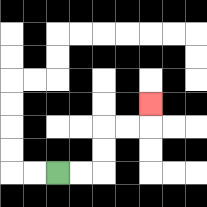{'start': '[2, 7]', 'end': '[6, 4]', 'path_directions': 'R,R,U,U,R,R,U', 'path_coordinates': '[[2, 7], [3, 7], [4, 7], [4, 6], [4, 5], [5, 5], [6, 5], [6, 4]]'}